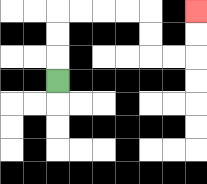{'start': '[2, 3]', 'end': '[8, 0]', 'path_directions': 'U,U,U,R,R,R,R,D,D,R,R,U,U', 'path_coordinates': '[[2, 3], [2, 2], [2, 1], [2, 0], [3, 0], [4, 0], [5, 0], [6, 0], [6, 1], [6, 2], [7, 2], [8, 2], [8, 1], [8, 0]]'}